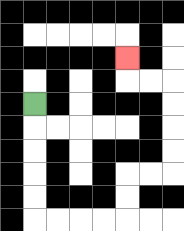{'start': '[1, 4]', 'end': '[5, 2]', 'path_directions': 'D,D,D,D,D,R,R,R,R,U,U,R,R,U,U,U,U,L,L,U', 'path_coordinates': '[[1, 4], [1, 5], [1, 6], [1, 7], [1, 8], [1, 9], [2, 9], [3, 9], [4, 9], [5, 9], [5, 8], [5, 7], [6, 7], [7, 7], [7, 6], [7, 5], [7, 4], [7, 3], [6, 3], [5, 3], [5, 2]]'}